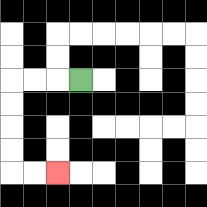{'start': '[3, 3]', 'end': '[2, 7]', 'path_directions': 'L,L,L,D,D,D,D,R,R', 'path_coordinates': '[[3, 3], [2, 3], [1, 3], [0, 3], [0, 4], [0, 5], [0, 6], [0, 7], [1, 7], [2, 7]]'}